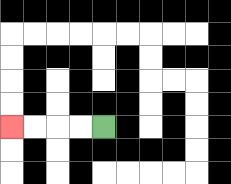{'start': '[4, 5]', 'end': '[0, 5]', 'path_directions': 'L,L,L,L', 'path_coordinates': '[[4, 5], [3, 5], [2, 5], [1, 5], [0, 5]]'}